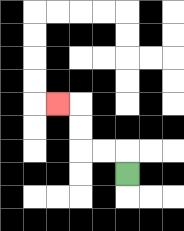{'start': '[5, 7]', 'end': '[2, 4]', 'path_directions': 'U,L,L,U,U,L', 'path_coordinates': '[[5, 7], [5, 6], [4, 6], [3, 6], [3, 5], [3, 4], [2, 4]]'}